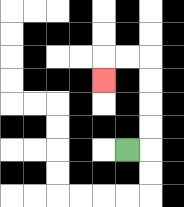{'start': '[5, 6]', 'end': '[4, 3]', 'path_directions': 'R,U,U,U,U,L,L,D', 'path_coordinates': '[[5, 6], [6, 6], [6, 5], [6, 4], [6, 3], [6, 2], [5, 2], [4, 2], [4, 3]]'}